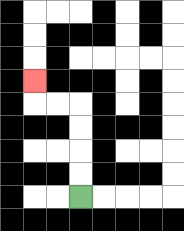{'start': '[3, 8]', 'end': '[1, 3]', 'path_directions': 'U,U,U,U,L,L,U', 'path_coordinates': '[[3, 8], [3, 7], [3, 6], [3, 5], [3, 4], [2, 4], [1, 4], [1, 3]]'}